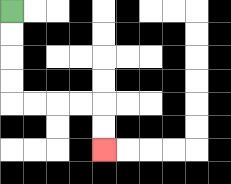{'start': '[0, 0]', 'end': '[4, 6]', 'path_directions': 'D,D,D,D,R,R,R,R,D,D', 'path_coordinates': '[[0, 0], [0, 1], [0, 2], [0, 3], [0, 4], [1, 4], [2, 4], [3, 4], [4, 4], [4, 5], [4, 6]]'}